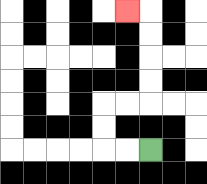{'start': '[6, 6]', 'end': '[5, 0]', 'path_directions': 'L,L,U,U,R,R,U,U,U,U,L', 'path_coordinates': '[[6, 6], [5, 6], [4, 6], [4, 5], [4, 4], [5, 4], [6, 4], [6, 3], [6, 2], [6, 1], [6, 0], [5, 0]]'}